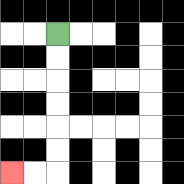{'start': '[2, 1]', 'end': '[0, 7]', 'path_directions': 'D,D,D,D,D,D,L,L', 'path_coordinates': '[[2, 1], [2, 2], [2, 3], [2, 4], [2, 5], [2, 6], [2, 7], [1, 7], [0, 7]]'}